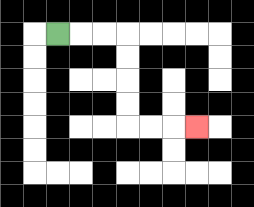{'start': '[2, 1]', 'end': '[8, 5]', 'path_directions': 'R,R,R,D,D,D,D,R,R,R', 'path_coordinates': '[[2, 1], [3, 1], [4, 1], [5, 1], [5, 2], [5, 3], [5, 4], [5, 5], [6, 5], [7, 5], [8, 5]]'}